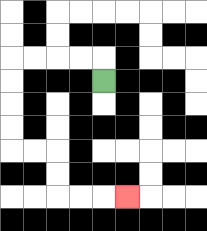{'start': '[4, 3]', 'end': '[5, 8]', 'path_directions': 'U,L,L,L,L,D,D,D,D,R,R,D,D,R,R,R', 'path_coordinates': '[[4, 3], [4, 2], [3, 2], [2, 2], [1, 2], [0, 2], [0, 3], [0, 4], [0, 5], [0, 6], [1, 6], [2, 6], [2, 7], [2, 8], [3, 8], [4, 8], [5, 8]]'}